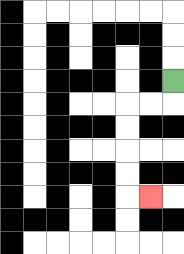{'start': '[7, 3]', 'end': '[6, 8]', 'path_directions': 'D,L,L,D,D,D,D,R', 'path_coordinates': '[[7, 3], [7, 4], [6, 4], [5, 4], [5, 5], [5, 6], [5, 7], [5, 8], [6, 8]]'}